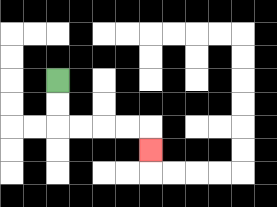{'start': '[2, 3]', 'end': '[6, 6]', 'path_directions': 'D,D,R,R,R,R,D', 'path_coordinates': '[[2, 3], [2, 4], [2, 5], [3, 5], [4, 5], [5, 5], [6, 5], [6, 6]]'}